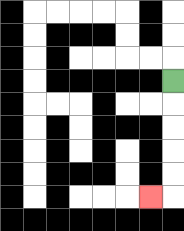{'start': '[7, 3]', 'end': '[6, 8]', 'path_directions': 'D,D,D,D,D,L', 'path_coordinates': '[[7, 3], [7, 4], [7, 5], [7, 6], [7, 7], [7, 8], [6, 8]]'}